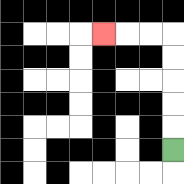{'start': '[7, 6]', 'end': '[4, 1]', 'path_directions': 'U,U,U,U,U,L,L,L', 'path_coordinates': '[[7, 6], [7, 5], [7, 4], [7, 3], [7, 2], [7, 1], [6, 1], [5, 1], [4, 1]]'}